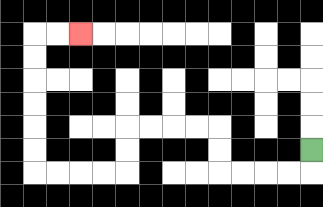{'start': '[13, 6]', 'end': '[3, 1]', 'path_directions': 'D,L,L,L,L,U,U,L,L,L,L,D,D,L,L,L,L,U,U,U,U,U,U,R,R', 'path_coordinates': '[[13, 6], [13, 7], [12, 7], [11, 7], [10, 7], [9, 7], [9, 6], [9, 5], [8, 5], [7, 5], [6, 5], [5, 5], [5, 6], [5, 7], [4, 7], [3, 7], [2, 7], [1, 7], [1, 6], [1, 5], [1, 4], [1, 3], [1, 2], [1, 1], [2, 1], [3, 1]]'}